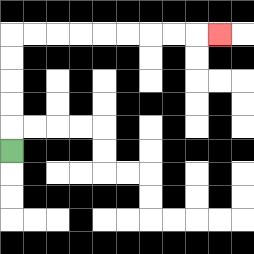{'start': '[0, 6]', 'end': '[9, 1]', 'path_directions': 'U,U,U,U,U,R,R,R,R,R,R,R,R,R', 'path_coordinates': '[[0, 6], [0, 5], [0, 4], [0, 3], [0, 2], [0, 1], [1, 1], [2, 1], [3, 1], [4, 1], [5, 1], [6, 1], [7, 1], [8, 1], [9, 1]]'}